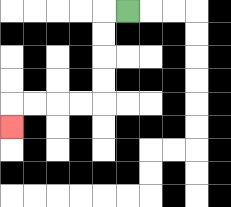{'start': '[5, 0]', 'end': '[0, 5]', 'path_directions': 'L,D,D,D,D,L,L,L,L,D', 'path_coordinates': '[[5, 0], [4, 0], [4, 1], [4, 2], [4, 3], [4, 4], [3, 4], [2, 4], [1, 4], [0, 4], [0, 5]]'}